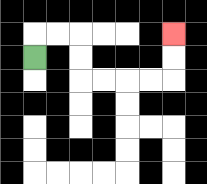{'start': '[1, 2]', 'end': '[7, 1]', 'path_directions': 'U,R,R,D,D,R,R,R,R,U,U', 'path_coordinates': '[[1, 2], [1, 1], [2, 1], [3, 1], [3, 2], [3, 3], [4, 3], [5, 3], [6, 3], [7, 3], [7, 2], [7, 1]]'}